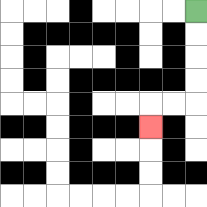{'start': '[8, 0]', 'end': '[6, 5]', 'path_directions': 'D,D,D,D,L,L,D', 'path_coordinates': '[[8, 0], [8, 1], [8, 2], [8, 3], [8, 4], [7, 4], [6, 4], [6, 5]]'}